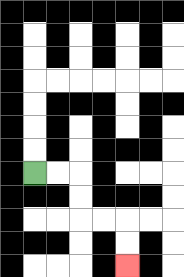{'start': '[1, 7]', 'end': '[5, 11]', 'path_directions': 'R,R,D,D,R,R,D,D', 'path_coordinates': '[[1, 7], [2, 7], [3, 7], [3, 8], [3, 9], [4, 9], [5, 9], [5, 10], [5, 11]]'}